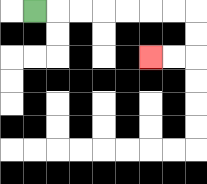{'start': '[1, 0]', 'end': '[6, 2]', 'path_directions': 'R,R,R,R,R,R,R,D,D,L,L', 'path_coordinates': '[[1, 0], [2, 0], [3, 0], [4, 0], [5, 0], [6, 0], [7, 0], [8, 0], [8, 1], [8, 2], [7, 2], [6, 2]]'}